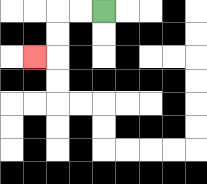{'start': '[4, 0]', 'end': '[1, 2]', 'path_directions': 'L,L,D,D,L', 'path_coordinates': '[[4, 0], [3, 0], [2, 0], [2, 1], [2, 2], [1, 2]]'}